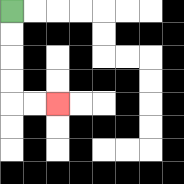{'start': '[0, 0]', 'end': '[2, 4]', 'path_directions': 'D,D,D,D,R,R', 'path_coordinates': '[[0, 0], [0, 1], [0, 2], [0, 3], [0, 4], [1, 4], [2, 4]]'}